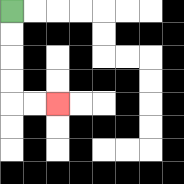{'start': '[0, 0]', 'end': '[2, 4]', 'path_directions': 'D,D,D,D,R,R', 'path_coordinates': '[[0, 0], [0, 1], [0, 2], [0, 3], [0, 4], [1, 4], [2, 4]]'}